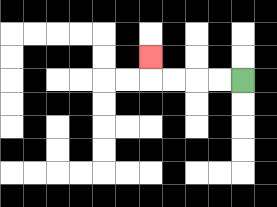{'start': '[10, 3]', 'end': '[6, 2]', 'path_directions': 'L,L,L,L,U', 'path_coordinates': '[[10, 3], [9, 3], [8, 3], [7, 3], [6, 3], [6, 2]]'}